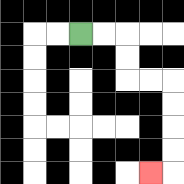{'start': '[3, 1]', 'end': '[6, 7]', 'path_directions': 'R,R,D,D,R,R,D,D,D,D,L', 'path_coordinates': '[[3, 1], [4, 1], [5, 1], [5, 2], [5, 3], [6, 3], [7, 3], [7, 4], [7, 5], [7, 6], [7, 7], [6, 7]]'}